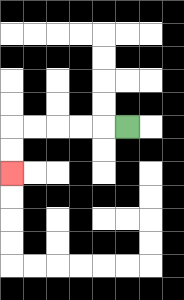{'start': '[5, 5]', 'end': '[0, 7]', 'path_directions': 'L,L,L,L,L,D,D', 'path_coordinates': '[[5, 5], [4, 5], [3, 5], [2, 5], [1, 5], [0, 5], [0, 6], [0, 7]]'}